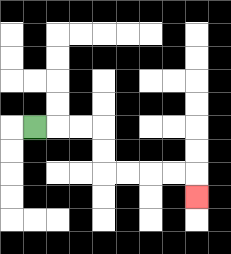{'start': '[1, 5]', 'end': '[8, 8]', 'path_directions': 'R,R,R,D,D,R,R,R,R,D', 'path_coordinates': '[[1, 5], [2, 5], [3, 5], [4, 5], [4, 6], [4, 7], [5, 7], [6, 7], [7, 7], [8, 7], [8, 8]]'}